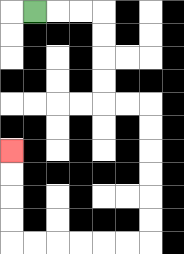{'start': '[1, 0]', 'end': '[0, 6]', 'path_directions': 'R,R,R,D,D,D,D,R,R,D,D,D,D,D,D,L,L,L,L,L,L,U,U,U,U', 'path_coordinates': '[[1, 0], [2, 0], [3, 0], [4, 0], [4, 1], [4, 2], [4, 3], [4, 4], [5, 4], [6, 4], [6, 5], [6, 6], [6, 7], [6, 8], [6, 9], [6, 10], [5, 10], [4, 10], [3, 10], [2, 10], [1, 10], [0, 10], [0, 9], [0, 8], [0, 7], [0, 6]]'}